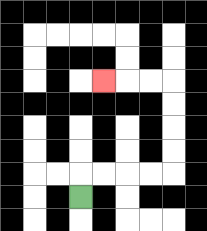{'start': '[3, 8]', 'end': '[4, 3]', 'path_directions': 'U,R,R,R,R,U,U,U,U,L,L,L', 'path_coordinates': '[[3, 8], [3, 7], [4, 7], [5, 7], [6, 7], [7, 7], [7, 6], [7, 5], [7, 4], [7, 3], [6, 3], [5, 3], [4, 3]]'}